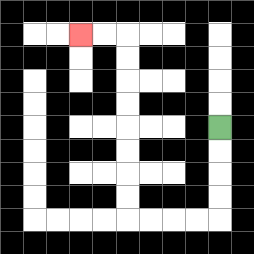{'start': '[9, 5]', 'end': '[3, 1]', 'path_directions': 'D,D,D,D,L,L,L,L,U,U,U,U,U,U,U,U,L,L', 'path_coordinates': '[[9, 5], [9, 6], [9, 7], [9, 8], [9, 9], [8, 9], [7, 9], [6, 9], [5, 9], [5, 8], [5, 7], [5, 6], [5, 5], [5, 4], [5, 3], [5, 2], [5, 1], [4, 1], [3, 1]]'}